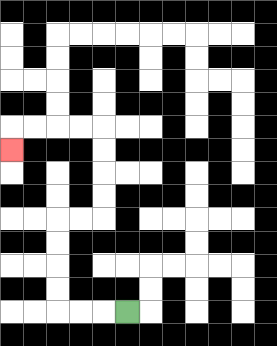{'start': '[5, 13]', 'end': '[0, 6]', 'path_directions': 'L,L,L,U,U,U,U,R,R,U,U,U,U,L,L,L,L,D', 'path_coordinates': '[[5, 13], [4, 13], [3, 13], [2, 13], [2, 12], [2, 11], [2, 10], [2, 9], [3, 9], [4, 9], [4, 8], [4, 7], [4, 6], [4, 5], [3, 5], [2, 5], [1, 5], [0, 5], [0, 6]]'}